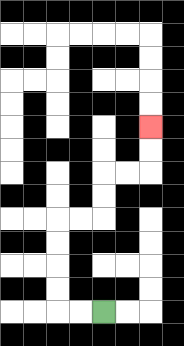{'start': '[4, 13]', 'end': '[6, 5]', 'path_directions': 'L,L,U,U,U,U,R,R,U,U,R,R,U,U', 'path_coordinates': '[[4, 13], [3, 13], [2, 13], [2, 12], [2, 11], [2, 10], [2, 9], [3, 9], [4, 9], [4, 8], [4, 7], [5, 7], [6, 7], [6, 6], [6, 5]]'}